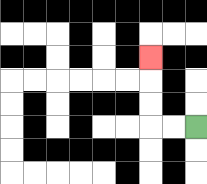{'start': '[8, 5]', 'end': '[6, 2]', 'path_directions': 'L,L,U,U,U', 'path_coordinates': '[[8, 5], [7, 5], [6, 5], [6, 4], [6, 3], [6, 2]]'}